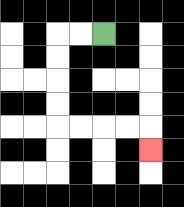{'start': '[4, 1]', 'end': '[6, 6]', 'path_directions': 'L,L,D,D,D,D,R,R,R,R,D', 'path_coordinates': '[[4, 1], [3, 1], [2, 1], [2, 2], [2, 3], [2, 4], [2, 5], [3, 5], [4, 5], [5, 5], [6, 5], [6, 6]]'}